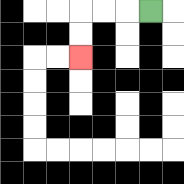{'start': '[6, 0]', 'end': '[3, 2]', 'path_directions': 'L,L,L,D,D', 'path_coordinates': '[[6, 0], [5, 0], [4, 0], [3, 0], [3, 1], [3, 2]]'}